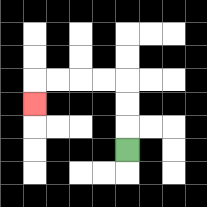{'start': '[5, 6]', 'end': '[1, 4]', 'path_directions': 'U,U,U,L,L,L,L,D', 'path_coordinates': '[[5, 6], [5, 5], [5, 4], [5, 3], [4, 3], [3, 3], [2, 3], [1, 3], [1, 4]]'}